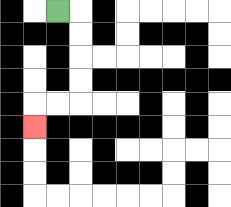{'start': '[2, 0]', 'end': '[1, 5]', 'path_directions': 'R,D,D,D,D,L,L,D', 'path_coordinates': '[[2, 0], [3, 0], [3, 1], [3, 2], [3, 3], [3, 4], [2, 4], [1, 4], [1, 5]]'}